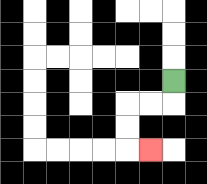{'start': '[7, 3]', 'end': '[6, 6]', 'path_directions': 'D,L,L,D,D,R', 'path_coordinates': '[[7, 3], [7, 4], [6, 4], [5, 4], [5, 5], [5, 6], [6, 6]]'}